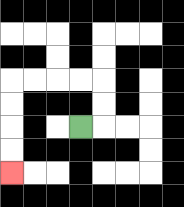{'start': '[3, 5]', 'end': '[0, 7]', 'path_directions': 'R,U,U,L,L,L,L,D,D,D,D', 'path_coordinates': '[[3, 5], [4, 5], [4, 4], [4, 3], [3, 3], [2, 3], [1, 3], [0, 3], [0, 4], [0, 5], [0, 6], [0, 7]]'}